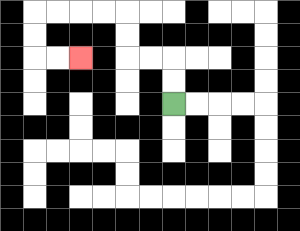{'start': '[7, 4]', 'end': '[3, 2]', 'path_directions': 'U,U,L,L,U,U,L,L,L,L,D,D,R,R', 'path_coordinates': '[[7, 4], [7, 3], [7, 2], [6, 2], [5, 2], [5, 1], [5, 0], [4, 0], [3, 0], [2, 0], [1, 0], [1, 1], [1, 2], [2, 2], [3, 2]]'}